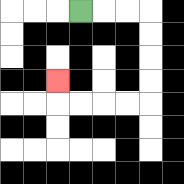{'start': '[3, 0]', 'end': '[2, 3]', 'path_directions': 'R,R,R,D,D,D,D,L,L,L,L,U', 'path_coordinates': '[[3, 0], [4, 0], [5, 0], [6, 0], [6, 1], [6, 2], [6, 3], [6, 4], [5, 4], [4, 4], [3, 4], [2, 4], [2, 3]]'}